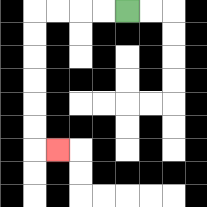{'start': '[5, 0]', 'end': '[2, 6]', 'path_directions': 'L,L,L,L,D,D,D,D,D,D,R', 'path_coordinates': '[[5, 0], [4, 0], [3, 0], [2, 0], [1, 0], [1, 1], [1, 2], [1, 3], [1, 4], [1, 5], [1, 6], [2, 6]]'}